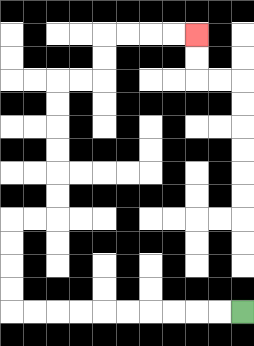{'start': '[10, 13]', 'end': '[8, 1]', 'path_directions': 'L,L,L,L,L,L,L,L,L,L,U,U,U,U,R,R,U,U,U,U,U,U,R,R,U,U,R,R,R,R', 'path_coordinates': '[[10, 13], [9, 13], [8, 13], [7, 13], [6, 13], [5, 13], [4, 13], [3, 13], [2, 13], [1, 13], [0, 13], [0, 12], [0, 11], [0, 10], [0, 9], [1, 9], [2, 9], [2, 8], [2, 7], [2, 6], [2, 5], [2, 4], [2, 3], [3, 3], [4, 3], [4, 2], [4, 1], [5, 1], [6, 1], [7, 1], [8, 1]]'}